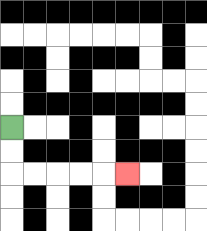{'start': '[0, 5]', 'end': '[5, 7]', 'path_directions': 'D,D,R,R,R,R,R', 'path_coordinates': '[[0, 5], [0, 6], [0, 7], [1, 7], [2, 7], [3, 7], [4, 7], [5, 7]]'}